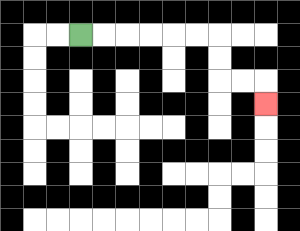{'start': '[3, 1]', 'end': '[11, 4]', 'path_directions': 'R,R,R,R,R,R,D,D,R,R,D', 'path_coordinates': '[[3, 1], [4, 1], [5, 1], [6, 1], [7, 1], [8, 1], [9, 1], [9, 2], [9, 3], [10, 3], [11, 3], [11, 4]]'}